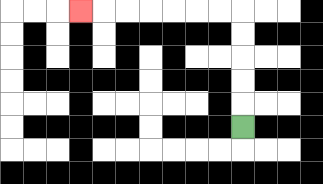{'start': '[10, 5]', 'end': '[3, 0]', 'path_directions': 'U,U,U,U,U,L,L,L,L,L,L,L', 'path_coordinates': '[[10, 5], [10, 4], [10, 3], [10, 2], [10, 1], [10, 0], [9, 0], [8, 0], [7, 0], [6, 0], [5, 0], [4, 0], [3, 0]]'}